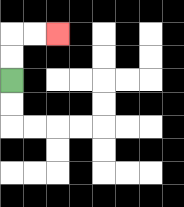{'start': '[0, 3]', 'end': '[2, 1]', 'path_directions': 'U,U,R,R', 'path_coordinates': '[[0, 3], [0, 2], [0, 1], [1, 1], [2, 1]]'}